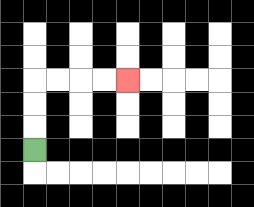{'start': '[1, 6]', 'end': '[5, 3]', 'path_directions': 'U,U,U,R,R,R,R', 'path_coordinates': '[[1, 6], [1, 5], [1, 4], [1, 3], [2, 3], [3, 3], [4, 3], [5, 3]]'}